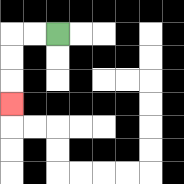{'start': '[2, 1]', 'end': '[0, 4]', 'path_directions': 'L,L,D,D,D', 'path_coordinates': '[[2, 1], [1, 1], [0, 1], [0, 2], [0, 3], [0, 4]]'}